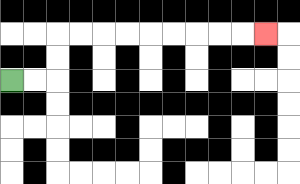{'start': '[0, 3]', 'end': '[11, 1]', 'path_directions': 'R,R,U,U,R,R,R,R,R,R,R,R,R', 'path_coordinates': '[[0, 3], [1, 3], [2, 3], [2, 2], [2, 1], [3, 1], [4, 1], [5, 1], [6, 1], [7, 1], [8, 1], [9, 1], [10, 1], [11, 1]]'}